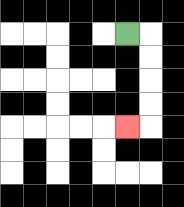{'start': '[5, 1]', 'end': '[5, 5]', 'path_directions': 'R,D,D,D,D,L', 'path_coordinates': '[[5, 1], [6, 1], [6, 2], [6, 3], [6, 4], [6, 5], [5, 5]]'}